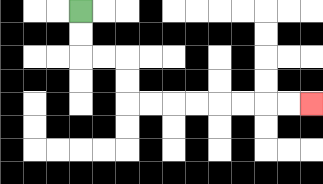{'start': '[3, 0]', 'end': '[13, 4]', 'path_directions': 'D,D,R,R,D,D,R,R,R,R,R,R,R,R', 'path_coordinates': '[[3, 0], [3, 1], [3, 2], [4, 2], [5, 2], [5, 3], [5, 4], [6, 4], [7, 4], [8, 4], [9, 4], [10, 4], [11, 4], [12, 4], [13, 4]]'}